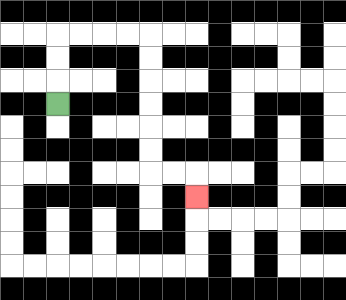{'start': '[2, 4]', 'end': '[8, 8]', 'path_directions': 'U,U,U,R,R,R,R,D,D,D,D,D,D,R,R,D', 'path_coordinates': '[[2, 4], [2, 3], [2, 2], [2, 1], [3, 1], [4, 1], [5, 1], [6, 1], [6, 2], [6, 3], [6, 4], [6, 5], [6, 6], [6, 7], [7, 7], [8, 7], [8, 8]]'}